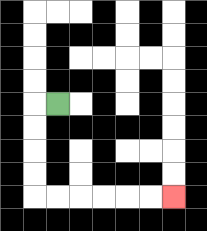{'start': '[2, 4]', 'end': '[7, 8]', 'path_directions': 'L,D,D,D,D,R,R,R,R,R,R', 'path_coordinates': '[[2, 4], [1, 4], [1, 5], [1, 6], [1, 7], [1, 8], [2, 8], [3, 8], [4, 8], [5, 8], [6, 8], [7, 8]]'}